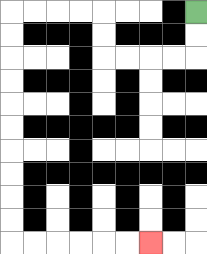{'start': '[8, 0]', 'end': '[6, 10]', 'path_directions': 'D,D,L,L,L,L,U,U,L,L,L,L,D,D,D,D,D,D,D,D,D,D,R,R,R,R,R,R', 'path_coordinates': '[[8, 0], [8, 1], [8, 2], [7, 2], [6, 2], [5, 2], [4, 2], [4, 1], [4, 0], [3, 0], [2, 0], [1, 0], [0, 0], [0, 1], [0, 2], [0, 3], [0, 4], [0, 5], [0, 6], [0, 7], [0, 8], [0, 9], [0, 10], [1, 10], [2, 10], [3, 10], [4, 10], [5, 10], [6, 10]]'}